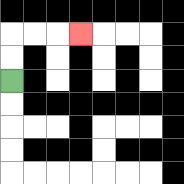{'start': '[0, 3]', 'end': '[3, 1]', 'path_directions': 'U,U,R,R,R', 'path_coordinates': '[[0, 3], [0, 2], [0, 1], [1, 1], [2, 1], [3, 1]]'}